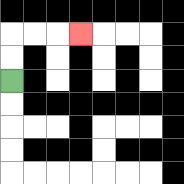{'start': '[0, 3]', 'end': '[3, 1]', 'path_directions': 'U,U,R,R,R', 'path_coordinates': '[[0, 3], [0, 2], [0, 1], [1, 1], [2, 1], [3, 1]]'}